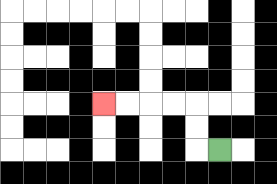{'start': '[9, 6]', 'end': '[4, 4]', 'path_directions': 'L,U,U,L,L,L,L', 'path_coordinates': '[[9, 6], [8, 6], [8, 5], [8, 4], [7, 4], [6, 4], [5, 4], [4, 4]]'}